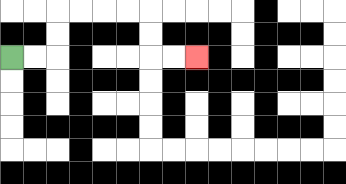{'start': '[0, 2]', 'end': '[8, 2]', 'path_directions': 'R,R,U,U,R,R,R,R,D,D,R,R', 'path_coordinates': '[[0, 2], [1, 2], [2, 2], [2, 1], [2, 0], [3, 0], [4, 0], [5, 0], [6, 0], [6, 1], [6, 2], [7, 2], [8, 2]]'}